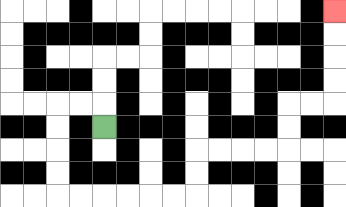{'start': '[4, 5]', 'end': '[14, 0]', 'path_directions': 'U,L,L,D,D,D,D,R,R,R,R,R,R,U,U,R,R,R,R,U,U,R,R,U,U,U,U', 'path_coordinates': '[[4, 5], [4, 4], [3, 4], [2, 4], [2, 5], [2, 6], [2, 7], [2, 8], [3, 8], [4, 8], [5, 8], [6, 8], [7, 8], [8, 8], [8, 7], [8, 6], [9, 6], [10, 6], [11, 6], [12, 6], [12, 5], [12, 4], [13, 4], [14, 4], [14, 3], [14, 2], [14, 1], [14, 0]]'}